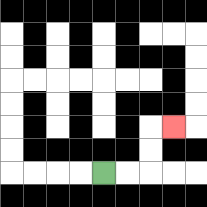{'start': '[4, 7]', 'end': '[7, 5]', 'path_directions': 'R,R,U,U,R', 'path_coordinates': '[[4, 7], [5, 7], [6, 7], [6, 6], [6, 5], [7, 5]]'}